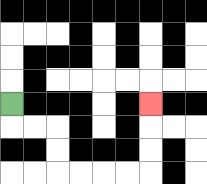{'start': '[0, 4]', 'end': '[6, 4]', 'path_directions': 'D,R,R,D,D,R,R,R,R,U,U,U', 'path_coordinates': '[[0, 4], [0, 5], [1, 5], [2, 5], [2, 6], [2, 7], [3, 7], [4, 7], [5, 7], [6, 7], [6, 6], [6, 5], [6, 4]]'}